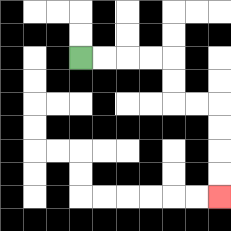{'start': '[3, 2]', 'end': '[9, 8]', 'path_directions': 'R,R,R,R,D,D,R,R,D,D,D,D', 'path_coordinates': '[[3, 2], [4, 2], [5, 2], [6, 2], [7, 2], [7, 3], [7, 4], [8, 4], [9, 4], [9, 5], [9, 6], [9, 7], [9, 8]]'}